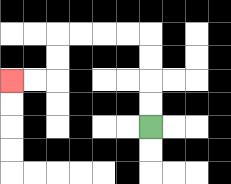{'start': '[6, 5]', 'end': '[0, 3]', 'path_directions': 'U,U,U,U,L,L,L,L,D,D,L,L', 'path_coordinates': '[[6, 5], [6, 4], [6, 3], [6, 2], [6, 1], [5, 1], [4, 1], [3, 1], [2, 1], [2, 2], [2, 3], [1, 3], [0, 3]]'}